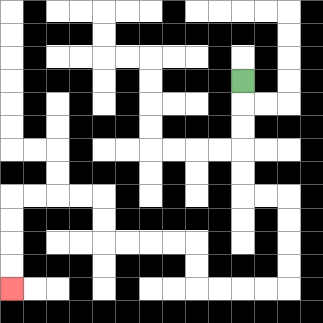{'start': '[10, 3]', 'end': '[0, 12]', 'path_directions': 'D,D,D,D,D,R,R,D,D,D,D,L,L,L,L,U,U,L,L,L,L,U,U,L,L,L,L,D,D,D,D', 'path_coordinates': '[[10, 3], [10, 4], [10, 5], [10, 6], [10, 7], [10, 8], [11, 8], [12, 8], [12, 9], [12, 10], [12, 11], [12, 12], [11, 12], [10, 12], [9, 12], [8, 12], [8, 11], [8, 10], [7, 10], [6, 10], [5, 10], [4, 10], [4, 9], [4, 8], [3, 8], [2, 8], [1, 8], [0, 8], [0, 9], [0, 10], [0, 11], [0, 12]]'}